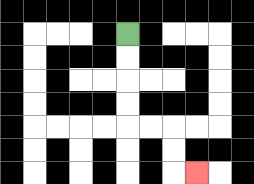{'start': '[5, 1]', 'end': '[8, 7]', 'path_directions': 'D,D,D,D,R,R,D,D,R', 'path_coordinates': '[[5, 1], [5, 2], [5, 3], [5, 4], [5, 5], [6, 5], [7, 5], [7, 6], [7, 7], [8, 7]]'}